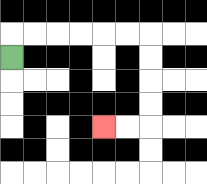{'start': '[0, 2]', 'end': '[4, 5]', 'path_directions': 'U,R,R,R,R,R,R,D,D,D,D,L,L', 'path_coordinates': '[[0, 2], [0, 1], [1, 1], [2, 1], [3, 1], [4, 1], [5, 1], [6, 1], [6, 2], [6, 3], [6, 4], [6, 5], [5, 5], [4, 5]]'}